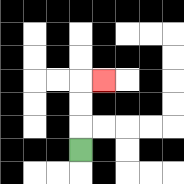{'start': '[3, 6]', 'end': '[4, 3]', 'path_directions': 'U,U,U,R', 'path_coordinates': '[[3, 6], [3, 5], [3, 4], [3, 3], [4, 3]]'}